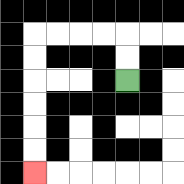{'start': '[5, 3]', 'end': '[1, 7]', 'path_directions': 'U,U,L,L,L,L,D,D,D,D,D,D', 'path_coordinates': '[[5, 3], [5, 2], [5, 1], [4, 1], [3, 1], [2, 1], [1, 1], [1, 2], [1, 3], [1, 4], [1, 5], [1, 6], [1, 7]]'}